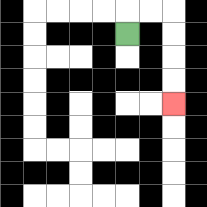{'start': '[5, 1]', 'end': '[7, 4]', 'path_directions': 'U,R,R,D,D,D,D', 'path_coordinates': '[[5, 1], [5, 0], [6, 0], [7, 0], [7, 1], [7, 2], [7, 3], [7, 4]]'}